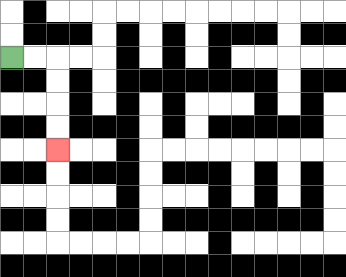{'start': '[0, 2]', 'end': '[2, 6]', 'path_directions': 'R,R,D,D,D,D', 'path_coordinates': '[[0, 2], [1, 2], [2, 2], [2, 3], [2, 4], [2, 5], [2, 6]]'}